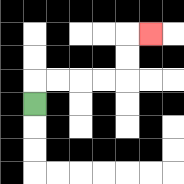{'start': '[1, 4]', 'end': '[6, 1]', 'path_directions': 'U,R,R,R,R,U,U,R', 'path_coordinates': '[[1, 4], [1, 3], [2, 3], [3, 3], [4, 3], [5, 3], [5, 2], [5, 1], [6, 1]]'}